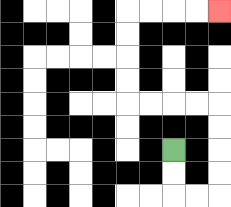{'start': '[7, 6]', 'end': '[9, 0]', 'path_directions': 'D,D,R,R,U,U,U,U,L,L,L,L,U,U,U,U,R,R,R,R', 'path_coordinates': '[[7, 6], [7, 7], [7, 8], [8, 8], [9, 8], [9, 7], [9, 6], [9, 5], [9, 4], [8, 4], [7, 4], [6, 4], [5, 4], [5, 3], [5, 2], [5, 1], [5, 0], [6, 0], [7, 0], [8, 0], [9, 0]]'}